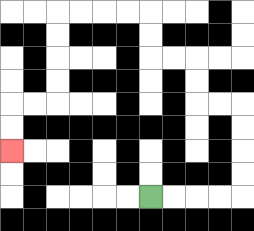{'start': '[6, 8]', 'end': '[0, 6]', 'path_directions': 'R,R,R,R,U,U,U,U,L,L,U,U,L,L,U,U,L,L,L,L,D,D,D,D,L,L,D,D', 'path_coordinates': '[[6, 8], [7, 8], [8, 8], [9, 8], [10, 8], [10, 7], [10, 6], [10, 5], [10, 4], [9, 4], [8, 4], [8, 3], [8, 2], [7, 2], [6, 2], [6, 1], [6, 0], [5, 0], [4, 0], [3, 0], [2, 0], [2, 1], [2, 2], [2, 3], [2, 4], [1, 4], [0, 4], [0, 5], [0, 6]]'}